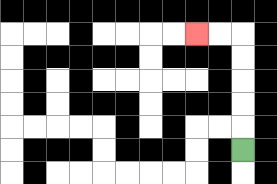{'start': '[10, 6]', 'end': '[8, 1]', 'path_directions': 'U,U,U,U,U,L,L', 'path_coordinates': '[[10, 6], [10, 5], [10, 4], [10, 3], [10, 2], [10, 1], [9, 1], [8, 1]]'}